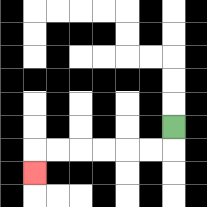{'start': '[7, 5]', 'end': '[1, 7]', 'path_directions': 'D,L,L,L,L,L,L,D', 'path_coordinates': '[[7, 5], [7, 6], [6, 6], [5, 6], [4, 6], [3, 6], [2, 6], [1, 6], [1, 7]]'}